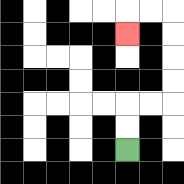{'start': '[5, 6]', 'end': '[5, 1]', 'path_directions': 'U,U,R,R,U,U,U,U,L,L,D', 'path_coordinates': '[[5, 6], [5, 5], [5, 4], [6, 4], [7, 4], [7, 3], [7, 2], [7, 1], [7, 0], [6, 0], [5, 0], [5, 1]]'}